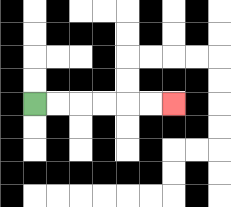{'start': '[1, 4]', 'end': '[7, 4]', 'path_directions': 'R,R,R,R,R,R', 'path_coordinates': '[[1, 4], [2, 4], [3, 4], [4, 4], [5, 4], [6, 4], [7, 4]]'}